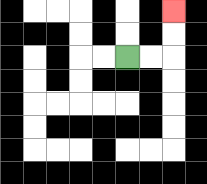{'start': '[5, 2]', 'end': '[7, 0]', 'path_directions': 'R,R,U,U', 'path_coordinates': '[[5, 2], [6, 2], [7, 2], [7, 1], [7, 0]]'}